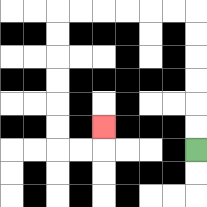{'start': '[8, 6]', 'end': '[4, 5]', 'path_directions': 'U,U,U,U,U,U,L,L,L,L,L,L,D,D,D,D,D,D,R,R,U', 'path_coordinates': '[[8, 6], [8, 5], [8, 4], [8, 3], [8, 2], [8, 1], [8, 0], [7, 0], [6, 0], [5, 0], [4, 0], [3, 0], [2, 0], [2, 1], [2, 2], [2, 3], [2, 4], [2, 5], [2, 6], [3, 6], [4, 6], [4, 5]]'}